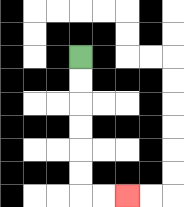{'start': '[3, 2]', 'end': '[5, 8]', 'path_directions': 'D,D,D,D,D,D,R,R', 'path_coordinates': '[[3, 2], [3, 3], [3, 4], [3, 5], [3, 6], [3, 7], [3, 8], [4, 8], [5, 8]]'}